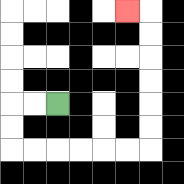{'start': '[2, 4]', 'end': '[5, 0]', 'path_directions': 'L,L,D,D,R,R,R,R,R,R,U,U,U,U,U,U,L', 'path_coordinates': '[[2, 4], [1, 4], [0, 4], [0, 5], [0, 6], [1, 6], [2, 6], [3, 6], [4, 6], [5, 6], [6, 6], [6, 5], [6, 4], [6, 3], [6, 2], [6, 1], [6, 0], [5, 0]]'}